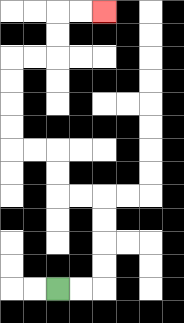{'start': '[2, 12]', 'end': '[4, 0]', 'path_directions': 'R,R,U,U,U,U,L,L,U,U,L,L,U,U,U,U,R,R,U,U,R,R', 'path_coordinates': '[[2, 12], [3, 12], [4, 12], [4, 11], [4, 10], [4, 9], [4, 8], [3, 8], [2, 8], [2, 7], [2, 6], [1, 6], [0, 6], [0, 5], [0, 4], [0, 3], [0, 2], [1, 2], [2, 2], [2, 1], [2, 0], [3, 0], [4, 0]]'}